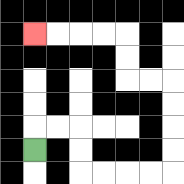{'start': '[1, 6]', 'end': '[1, 1]', 'path_directions': 'U,R,R,D,D,R,R,R,R,U,U,U,U,L,L,U,U,L,L,L,L', 'path_coordinates': '[[1, 6], [1, 5], [2, 5], [3, 5], [3, 6], [3, 7], [4, 7], [5, 7], [6, 7], [7, 7], [7, 6], [7, 5], [7, 4], [7, 3], [6, 3], [5, 3], [5, 2], [5, 1], [4, 1], [3, 1], [2, 1], [1, 1]]'}